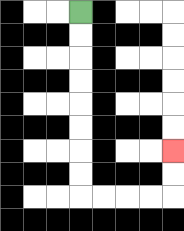{'start': '[3, 0]', 'end': '[7, 6]', 'path_directions': 'D,D,D,D,D,D,D,D,R,R,R,R,U,U', 'path_coordinates': '[[3, 0], [3, 1], [3, 2], [3, 3], [3, 4], [3, 5], [3, 6], [3, 7], [3, 8], [4, 8], [5, 8], [6, 8], [7, 8], [7, 7], [7, 6]]'}